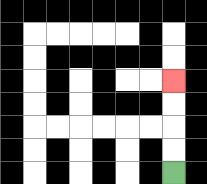{'start': '[7, 7]', 'end': '[7, 3]', 'path_directions': 'U,U,U,U', 'path_coordinates': '[[7, 7], [7, 6], [7, 5], [7, 4], [7, 3]]'}